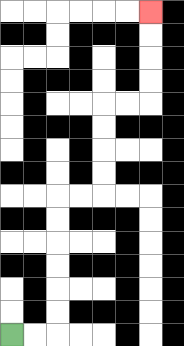{'start': '[0, 14]', 'end': '[6, 0]', 'path_directions': 'R,R,U,U,U,U,U,U,R,R,U,U,U,U,R,R,U,U,U,U', 'path_coordinates': '[[0, 14], [1, 14], [2, 14], [2, 13], [2, 12], [2, 11], [2, 10], [2, 9], [2, 8], [3, 8], [4, 8], [4, 7], [4, 6], [4, 5], [4, 4], [5, 4], [6, 4], [6, 3], [6, 2], [6, 1], [6, 0]]'}